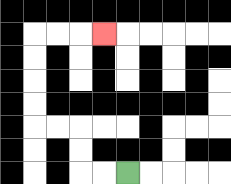{'start': '[5, 7]', 'end': '[4, 1]', 'path_directions': 'L,L,U,U,L,L,U,U,U,U,R,R,R', 'path_coordinates': '[[5, 7], [4, 7], [3, 7], [3, 6], [3, 5], [2, 5], [1, 5], [1, 4], [1, 3], [1, 2], [1, 1], [2, 1], [3, 1], [4, 1]]'}